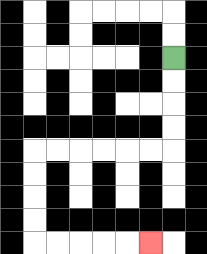{'start': '[7, 2]', 'end': '[6, 10]', 'path_directions': 'D,D,D,D,L,L,L,L,L,L,D,D,D,D,R,R,R,R,R', 'path_coordinates': '[[7, 2], [7, 3], [7, 4], [7, 5], [7, 6], [6, 6], [5, 6], [4, 6], [3, 6], [2, 6], [1, 6], [1, 7], [1, 8], [1, 9], [1, 10], [2, 10], [3, 10], [4, 10], [5, 10], [6, 10]]'}